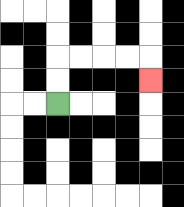{'start': '[2, 4]', 'end': '[6, 3]', 'path_directions': 'U,U,R,R,R,R,D', 'path_coordinates': '[[2, 4], [2, 3], [2, 2], [3, 2], [4, 2], [5, 2], [6, 2], [6, 3]]'}